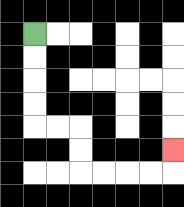{'start': '[1, 1]', 'end': '[7, 6]', 'path_directions': 'D,D,D,D,R,R,D,D,R,R,R,R,U', 'path_coordinates': '[[1, 1], [1, 2], [1, 3], [1, 4], [1, 5], [2, 5], [3, 5], [3, 6], [3, 7], [4, 7], [5, 7], [6, 7], [7, 7], [7, 6]]'}